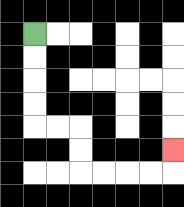{'start': '[1, 1]', 'end': '[7, 6]', 'path_directions': 'D,D,D,D,R,R,D,D,R,R,R,R,U', 'path_coordinates': '[[1, 1], [1, 2], [1, 3], [1, 4], [1, 5], [2, 5], [3, 5], [3, 6], [3, 7], [4, 7], [5, 7], [6, 7], [7, 7], [7, 6]]'}